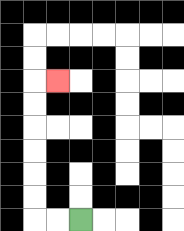{'start': '[3, 9]', 'end': '[2, 3]', 'path_directions': 'L,L,U,U,U,U,U,U,R', 'path_coordinates': '[[3, 9], [2, 9], [1, 9], [1, 8], [1, 7], [1, 6], [1, 5], [1, 4], [1, 3], [2, 3]]'}